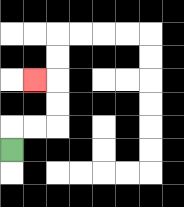{'start': '[0, 6]', 'end': '[1, 3]', 'path_directions': 'U,R,R,U,U,L', 'path_coordinates': '[[0, 6], [0, 5], [1, 5], [2, 5], [2, 4], [2, 3], [1, 3]]'}